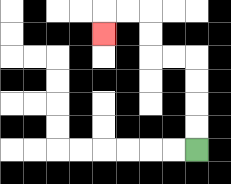{'start': '[8, 6]', 'end': '[4, 1]', 'path_directions': 'U,U,U,U,L,L,U,U,L,L,D', 'path_coordinates': '[[8, 6], [8, 5], [8, 4], [8, 3], [8, 2], [7, 2], [6, 2], [6, 1], [6, 0], [5, 0], [4, 0], [4, 1]]'}